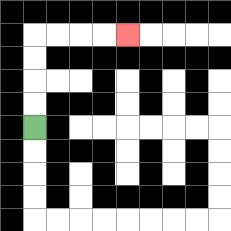{'start': '[1, 5]', 'end': '[5, 1]', 'path_directions': 'U,U,U,U,R,R,R,R', 'path_coordinates': '[[1, 5], [1, 4], [1, 3], [1, 2], [1, 1], [2, 1], [3, 1], [4, 1], [5, 1]]'}